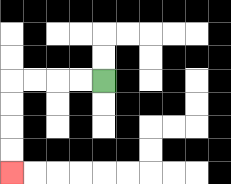{'start': '[4, 3]', 'end': '[0, 7]', 'path_directions': 'L,L,L,L,D,D,D,D', 'path_coordinates': '[[4, 3], [3, 3], [2, 3], [1, 3], [0, 3], [0, 4], [0, 5], [0, 6], [0, 7]]'}